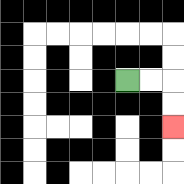{'start': '[5, 3]', 'end': '[7, 5]', 'path_directions': 'R,R,D,D', 'path_coordinates': '[[5, 3], [6, 3], [7, 3], [7, 4], [7, 5]]'}